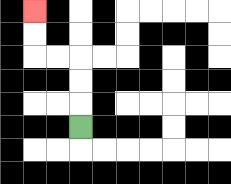{'start': '[3, 5]', 'end': '[1, 0]', 'path_directions': 'U,U,U,L,L,U,U', 'path_coordinates': '[[3, 5], [3, 4], [3, 3], [3, 2], [2, 2], [1, 2], [1, 1], [1, 0]]'}